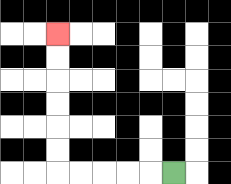{'start': '[7, 7]', 'end': '[2, 1]', 'path_directions': 'L,L,L,L,L,U,U,U,U,U,U', 'path_coordinates': '[[7, 7], [6, 7], [5, 7], [4, 7], [3, 7], [2, 7], [2, 6], [2, 5], [2, 4], [2, 3], [2, 2], [2, 1]]'}